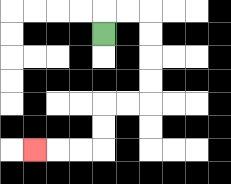{'start': '[4, 1]', 'end': '[1, 6]', 'path_directions': 'U,R,R,D,D,D,D,L,L,D,D,L,L,L', 'path_coordinates': '[[4, 1], [4, 0], [5, 0], [6, 0], [6, 1], [6, 2], [6, 3], [6, 4], [5, 4], [4, 4], [4, 5], [4, 6], [3, 6], [2, 6], [1, 6]]'}